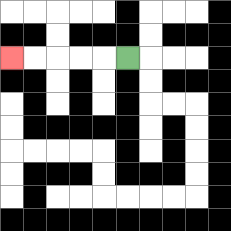{'start': '[5, 2]', 'end': '[0, 2]', 'path_directions': 'L,L,L,L,L', 'path_coordinates': '[[5, 2], [4, 2], [3, 2], [2, 2], [1, 2], [0, 2]]'}